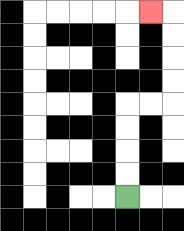{'start': '[5, 8]', 'end': '[6, 0]', 'path_directions': 'U,U,U,U,R,R,U,U,U,U,L', 'path_coordinates': '[[5, 8], [5, 7], [5, 6], [5, 5], [5, 4], [6, 4], [7, 4], [7, 3], [7, 2], [7, 1], [7, 0], [6, 0]]'}